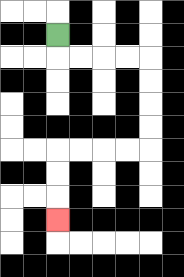{'start': '[2, 1]', 'end': '[2, 9]', 'path_directions': 'D,R,R,R,R,D,D,D,D,L,L,L,L,D,D,D', 'path_coordinates': '[[2, 1], [2, 2], [3, 2], [4, 2], [5, 2], [6, 2], [6, 3], [6, 4], [6, 5], [6, 6], [5, 6], [4, 6], [3, 6], [2, 6], [2, 7], [2, 8], [2, 9]]'}